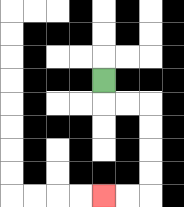{'start': '[4, 3]', 'end': '[4, 8]', 'path_directions': 'D,R,R,D,D,D,D,L,L', 'path_coordinates': '[[4, 3], [4, 4], [5, 4], [6, 4], [6, 5], [6, 6], [6, 7], [6, 8], [5, 8], [4, 8]]'}